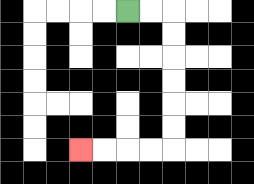{'start': '[5, 0]', 'end': '[3, 6]', 'path_directions': 'R,R,D,D,D,D,D,D,L,L,L,L', 'path_coordinates': '[[5, 0], [6, 0], [7, 0], [7, 1], [7, 2], [7, 3], [7, 4], [7, 5], [7, 6], [6, 6], [5, 6], [4, 6], [3, 6]]'}